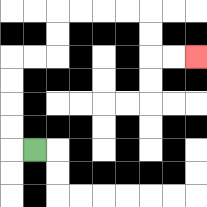{'start': '[1, 6]', 'end': '[8, 2]', 'path_directions': 'L,U,U,U,U,R,R,U,U,R,R,R,R,D,D,R,R', 'path_coordinates': '[[1, 6], [0, 6], [0, 5], [0, 4], [0, 3], [0, 2], [1, 2], [2, 2], [2, 1], [2, 0], [3, 0], [4, 0], [5, 0], [6, 0], [6, 1], [6, 2], [7, 2], [8, 2]]'}